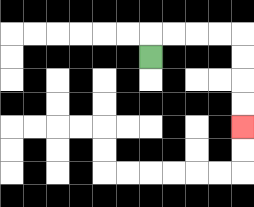{'start': '[6, 2]', 'end': '[10, 5]', 'path_directions': 'U,R,R,R,R,D,D,D,D', 'path_coordinates': '[[6, 2], [6, 1], [7, 1], [8, 1], [9, 1], [10, 1], [10, 2], [10, 3], [10, 4], [10, 5]]'}